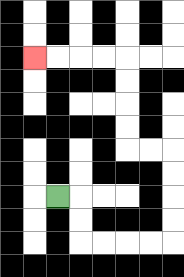{'start': '[2, 8]', 'end': '[1, 2]', 'path_directions': 'R,D,D,R,R,R,R,U,U,U,U,L,L,U,U,U,U,L,L,L,L', 'path_coordinates': '[[2, 8], [3, 8], [3, 9], [3, 10], [4, 10], [5, 10], [6, 10], [7, 10], [7, 9], [7, 8], [7, 7], [7, 6], [6, 6], [5, 6], [5, 5], [5, 4], [5, 3], [5, 2], [4, 2], [3, 2], [2, 2], [1, 2]]'}